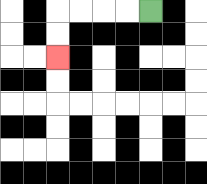{'start': '[6, 0]', 'end': '[2, 2]', 'path_directions': 'L,L,L,L,D,D', 'path_coordinates': '[[6, 0], [5, 0], [4, 0], [3, 0], [2, 0], [2, 1], [2, 2]]'}